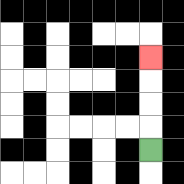{'start': '[6, 6]', 'end': '[6, 2]', 'path_directions': 'U,U,U,U', 'path_coordinates': '[[6, 6], [6, 5], [6, 4], [6, 3], [6, 2]]'}